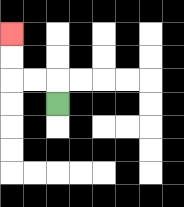{'start': '[2, 4]', 'end': '[0, 1]', 'path_directions': 'U,L,L,U,U', 'path_coordinates': '[[2, 4], [2, 3], [1, 3], [0, 3], [0, 2], [0, 1]]'}